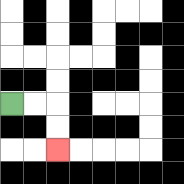{'start': '[0, 4]', 'end': '[2, 6]', 'path_directions': 'R,R,D,D', 'path_coordinates': '[[0, 4], [1, 4], [2, 4], [2, 5], [2, 6]]'}